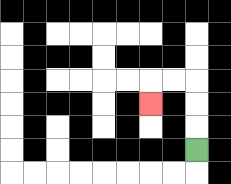{'start': '[8, 6]', 'end': '[6, 4]', 'path_directions': 'U,U,U,L,L,D', 'path_coordinates': '[[8, 6], [8, 5], [8, 4], [8, 3], [7, 3], [6, 3], [6, 4]]'}